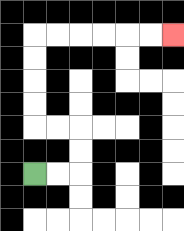{'start': '[1, 7]', 'end': '[7, 1]', 'path_directions': 'R,R,U,U,L,L,U,U,U,U,R,R,R,R,R,R', 'path_coordinates': '[[1, 7], [2, 7], [3, 7], [3, 6], [3, 5], [2, 5], [1, 5], [1, 4], [1, 3], [1, 2], [1, 1], [2, 1], [3, 1], [4, 1], [5, 1], [6, 1], [7, 1]]'}